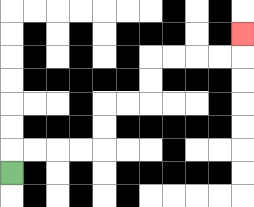{'start': '[0, 7]', 'end': '[10, 1]', 'path_directions': 'U,R,R,R,R,U,U,R,R,U,U,R,R,R,R,U', 'path_coordinates': '[[0, 7], [0, 6], [1, 6], [2, 6], [3, 6], [4, 6], [4, 5], [4, 4], [5, 4], [6, 4], [6, 3], [6, 2], [7, 2], [8, 2], [9, 2], [10, 2], [10, 1]]'}